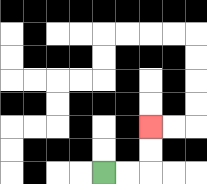{'start': '[4, 7]', 'end': '[6, 5]', 'path_directions': 'R,R,U,U', 'path_coordinates': '[[4, 7], [5, 7], [6, 7], [6, 6], [6, 5]]'}